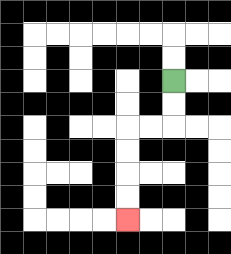{'start': '[7, 3]', 'end': '[5, 9]', 'path_directions': 'D,D,L,L,D,D,D,D', 'path_coordinates': '[[7, 3], [7, 4], [7, 5], [6, 5], [5, 5], [5, 6], [5, 7], [5, 8], [5, 9]]'}